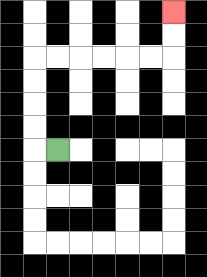{'start': '[2, 6]', 'end': '[7, 0]', 'path_directions': 'L,U,U,U,U,R,R,R,R,R,R,U,U', 'path_coordinates': '[[2, 6], [1, 6], [1, 5], [1, 4], [1, 3], [1, 2], [2, 2], [3, 2], [4, 2], [5, 2], [6, 2], [7, 2], [7, 1], [7, 0]]'}